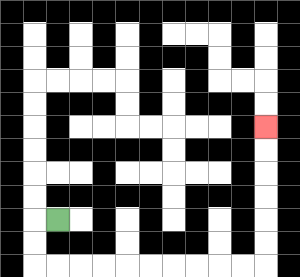{'start': '[2, 9]', 'end': '[11, 5]', 'path_directions': 'L,D,D,R,R,R,R,R,R,R,R,R,R,U,U,U,U,U,U', 'path_coordinates': '[[2, 9], [1, 9], [1, 10], [1, 11], [2, 11], [3, 11], [4, 11], [5, 11], [6, 11], [7, 11], [8, 11], [9, 11], [10, 11], [11, 11], [11, 10], [11, 9], [11, 8], [11, 7], [11, 6], [11, 5]]'}